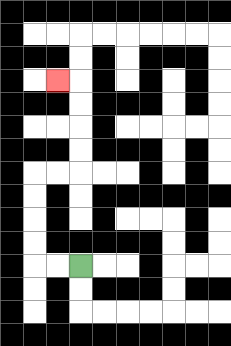{'start': '[3, 11]', 'end': '[2, 3]', 'path_directions': 'L,L,U,U,U,U,R,R,U,U,U,U,L', 'path_coordinates': '[[3, 11], [2, 11], [1, 11], [1, 10], [1, 9], [1, 8], [1, 7], [2, 7], [3, 7], [3, 6], [3, 5], [3, 4], [3, 3], [2, 3]]'}